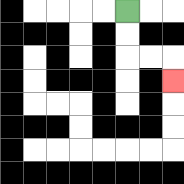{'start': '[5, 0]', 'end': '[7, 3]', 'path_directions': 'D,D,R,R,D', 'path_coordinates': '[[5, 0], [5, 1], [5, 2], [6, 2], [7, 2], [7, 3]]'}